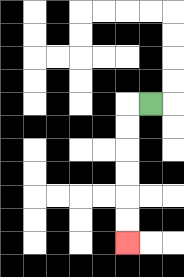{'start': '[6, 4]', 'end': '[5, 10]', 'path_directions': 'L,D,D,D,D,D,D', 'path_coordinates': '[[6, 4], [5, 4], [5, 5], [5, 6], [5, 7], [5, 8], [5, 9], [5, 10]]'}